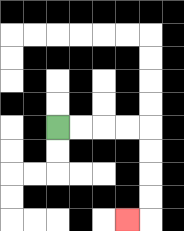{'start': '[2, 5]', 'end': '[5, 9]', 'path_directions': 'R,R,R,R,D,D,D,D,L', 'path_coordinates': '[[2, 5], [3, 5], [4, 5], [5, 5], [6, 5], [6, 6], [6, 7], [6, 8], [6, 9], [5, 9]]'}